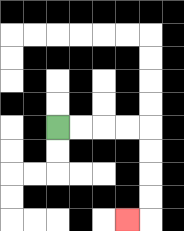{'start': '[2, 5]', 'end': '[5, 9]', 'path_directions': 'R,R,R,R,D,D,D,D,L', 'path_coordinates': '[[2, 5], [3, 5], [4, 5], [5, 5], [6, 5], [6, 6], [6, 7], [6, 8], [6, 9], [5, 9]]'}